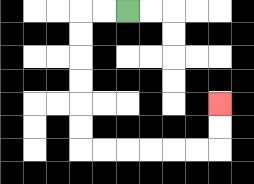{'start': '[5, 0]', 'end': '[9, 4]', 'path_directions': 'L,L,D,D,D,D,D,D,R,R,R,R,R,R,U,U', 'path_coordinates': '[[5, 0], [4, 0], [3, 0], [3, 1], [3, 2], [3, 3], [3, 4], [3, 5], [3, 6], [4, 6], [5, 6], [6, 6], [7, 6], [8, 6], [9, 6], [9, 5], [9, 4]]'}